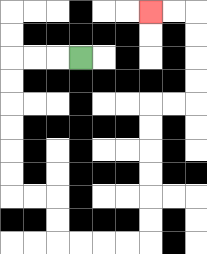{'start': '[3, 2]', 'end': '[6, 0]', 'path_directions': 'L,L,L,D,D,D,D,D,D,R,R,D,D,R,R,R,R,U,U,U,U,U,U,R,R,U,U,U,U,L,L', 'path_coordinates': '[[3, 2], [2, 2], [1, 2], [0, 2], [0, 3], [0, 4], [0, 5], [0, 6], [0, 7], [0, 8], [1, 8], [2, 8], [2, 9], [2, 10], [3, 10], [4, 10], [5, 10], [6, 10], [6, 9], [6, 8], [6, 7], [6, 6], [6, 5], [6, 4], [7, 4], [8, 4], [8, 3], [8, 2], [8, 1], [8, 0], [7, 0], [6, 0]]'}